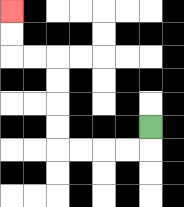{'start': '[6, 5]', 'end': '[0, 0]', 'path_directions': 'D,L,L,L,L,U,U,U,U,L,L,U,U', 'path_coordinates': '[[6, 5], [6, 6], [5, 6], [4, 6], [3, 6], [2, 6], [2, 5], [2, 4], [2, 3], [2, 2], [1, 2], [0, 2], [0, 1], [0, 0]]'}